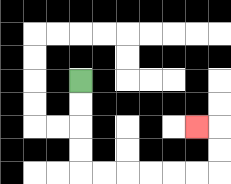{'start': '[3, 3]', 'end': '[8, 5]', 'path_directions': 'D,D,D,D,R,R,R,R,R,R,U,U,L', 'path_coordinates': '[[3, 3], [3, 4], [3, 5], [3, 6], [3, 7], [4, 7], [5, 7], [6, 7], [7, 7], [8, 7], [9, 7], [9, 6], [9, 5], [8, 5]]'}